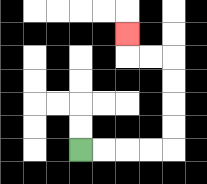{'start': '[3, 6]', 'end': '[5, 1]', 'path_directions': 'R,R,R,R,U,U,U,U,L,L,U', 'path_coordinates': '[[3, 6], [4, 6], [5, 6], [6, 6], [7, 6], [7, 5], [7, 4], [7, 3], [7, 2], [6, 2], [5, 2], [5, 1]]'}